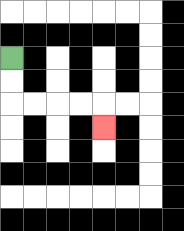{'start': '[0, 2]', 'end': '[4, 5]', 'path_directions': 'D,D,R,R,R,R,D', 'path_coordinates': '[[0, 2], [0, 3], [0, 4], [1, 4], [2, 4], [3, 4], [4, 4], [4, 5]]'}